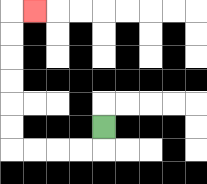{'start': '[4, 5]', 'end': '[1, 0]', 'path_directions': 'D,L,L,L,L,U,U,U,U,U,U,R', 'path_coordinates': '[[4, 5], [4, 6], [3, 6], [2, 6], [1, 6], [0, 6], [0, 5], [0, 4], [0, 3], [0, 2], [0, 1], [0, 0], [1, 0]]'}